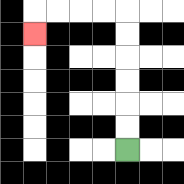{'start': '[5, 6]', 'end': '[1, 1]', 'path_directions': 'U,U,U,U,U,U,L,L,L,L,D', 'path_coordinates': '[[5, 6], [5, 5], [5, 4], [5, 3], [5, 2], [5, 1], [5, 0], [4, 0], [3, 0], [2, 0], [1, 0], [1, 1]]'}